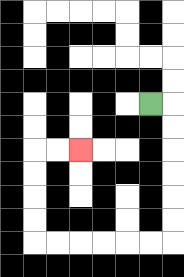{'start': '[6, 4]', 'end': '[3, 6]', 'path_directions': 'R,D,D,D,D,D,D,L,L,L,L,L,L,U,U,U,U,R,R', 'path_coordinates': '[[6, 4], [7, 4], [7, 5], [7, 6], [7, 7], [7, 8], [7, 9], [7, 10], [6, 10], [5, 10], [4, 10], [3, 10], [2, 10], [1, 10], [1, 9], [1, 8], [1, 7], [1, 6], [2, 6], [3, 6]]'}